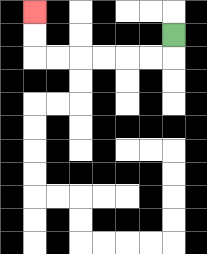{'start': '[7, 1]', 'end': '[1, 0]', 'path_directions': 'D,L,L,L,L,L,L,U,U', 'path_coordinates': '[[7, 1], [7, 2], [6, 2], [5, 2], [4, 2], [3, 2], [2, 2], [1, 2], [1, 1], [1, 0]]'}